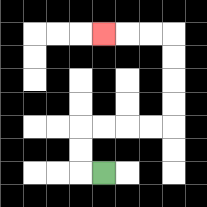{'start': '[4, 7]', 'end': '[4, 1]', 'path_directions': 'L,U,U,R,R,R,R,U,U,U,U,L,L,L', 'path_coordinates': '[[4, 7], [3, 7], [3, 6], [3, 5], [4, 5], [5, 5], [6, 5], [7, 5], [7, 4], [7, 3], [7, 2], [7, 1], [6, 1], [5, 1], [4, 1]]'}